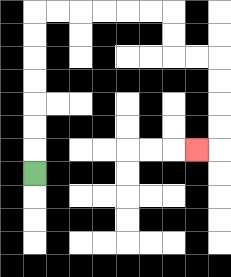{'start': '[1, 7]', 'end': '[8, 6]', 'path_directions': 'U,U,U,U,U,U,U,R,R,R,R,R,R,D,D,R,R,D,D,D,D,L', 'path_coordinates': '[[1, 7], [1, 6], [1, 5], [1, 4], [1, 3], [1, 2], [1, 1], [1, 0], [2, 0], [3, 0], [4, 0], [5, 0], [6, 0], [7, 0], [7, 1], [7, 2], [8, 2], [9, 2], [9, 3], [9, 4], [9, 5], [9, 6], [8, 6]]'}